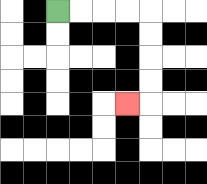{'start': '[2, 0]', 'end': '[5, 4]', 'path_directions': 'R,R,R,R,D,D,D,D,L', 'path_coordinates': '[[2, 0], [3, 0], [4, 0], [5, 0], [6, 0], [6, 1], [6, 2], [6, 3], [6, 4], [5, 4]]'}